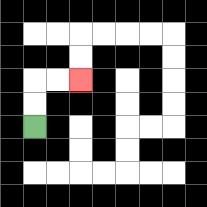{'start': '[1, 5]', 'end': '[3, 3]', 'path_directions': 'U,U,R,R', 'path_coordinates': '[[1, 5], [1, 4], [1, 3], [2, 3], [3, 3]]'}